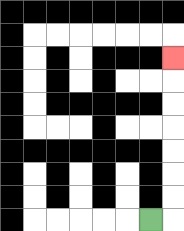{'start': '[6, 9]', 'end': '[7, 2]', 'path_directions': 'R,U,U,U,U,U,U,U', 'path_coordinates': '[[6, 9], [7, 9], [7, 8], [7, 7], [7, 6], [7, 5], [7, 4], [7, 3], [7, 2]]'}